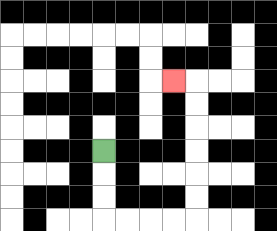{'start': '[4, 6]', 'end': '[7, 3]', 'path_directions': 'D,D,D,R,R,R,R,U,U,U,U,U,U,L', 'path_coordinates': '[[4, 6], [4, 7], [4, 8], [4, 9], [5, 9], [6, 9], [7, 9], [8, 9], [8, 8], [8, 7], [8, 6], [8, 5], [8, 4], [8, 3], [7, 3]]'}